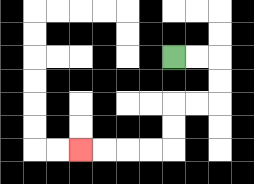{'start': '[7, 2]', 'end': '[3, 6]', 'path_directions': 'R,R,D,D,L,L,D,D,L,L,L,L', 'path_coordinates': '[[7, 2], [8, 2], [9, 2], [9, 3], [9, 4], [8, 4], [7, 4], [7, 5], [7, 6], [6, 6], [5, 6], [4, 6], [3, 6]]'}